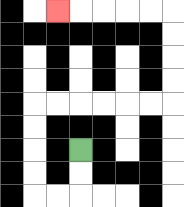{'start': '[3, 6]', 'end': '[2, 0]', 'path_directions': 'D,D,L,L,U,U,U,U,R,R,R,R,R,R,U,U,U,U,L,L,L,L,L', 'path_coordinates': '[[3, 6], [3, 7], [3, 8], [2, 8], [1, 8], [1, 7], [1, 6], [1, 5], [1, 4], [2, 4], [3, 4], [4, 4], [5, 4], [6, 4], [7, 4], [7, 3], [7, 2], [7, 1], [7, 0], [6, 0], [5, 0], [4, 0], [3, 0], [2, 0]]'}